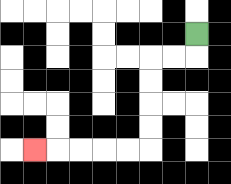{'start': '[8, 1]', 'end': '[1, 6]', 'path_directions': 'D,L,L,D,D,D,D,L,L,L,L,L', 'path_coordinates': '[[8, 1], [8, 2], [7, 2], [6, 2], [6, 3], [6, 4], [6, 5], [6, 6], [5, 6], [4, 6], [3, 6], [2, 6], [1, 6]]'}